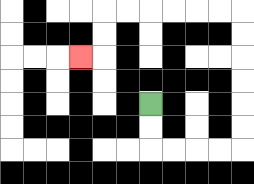{'start': '[6, 4]', 'end': '[3, 2]', 'path_directions': 'D,D,R,R,R,R,U,U,U,U,U,U,L,L,L,L,L,L,D,D,L', 'path_coordinates': '[[6, 4], [6, 5], [6, 6], [7, 6], [8, 6], [9, 6], [10, 6], [10, 5], [10, 4], [10, 3], [10, 2], [10, 1], [10, 0], [9, 0], [8, 0], [7, 0], [6, 0], [5, 0], [4, 0], [4, 1], [4, 2], [3, 2]]'}